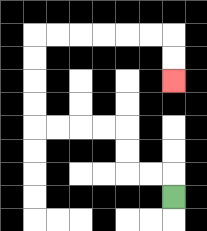{'start': '[7, 8]', 'end': '[7, 3]', 'path_directions': 'U,L,L,U,U,L,L,L,L,U,U,U,U,R,R,R,R,R,R,D,D', 'path_coordinates': '[[7, 8], [7, 7], [6, 7], [5, 7], [5, 6], [5, 5], [4, 5], [3, 5], [2, 5], [1, 5], [1, 4], [1, 3], [1, 2], [1, 1], [2, 1], [3, 1], [4, 1], [5, 1], [6, 1], [7, 1], [7, 2], [7, 3]]'}